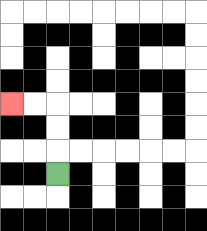{'start': '[2, 7]', 'end': '[0, 4]', 'path_directions': 'U,U,U,L,L', 'path_coordinates': '[[2, 7], [2, 6], [2, 5], [2, 4], [1, 4], [0, 4]]'}